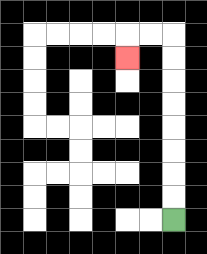{'start': '[7, 9]', 'end': '[5, 2]', 'path_directions': 'U,U,U,U,U,U,U,U,L,L,D', 'path_coordinates': '[[7, 9], [7, 8], [7, 7], [7, 6], [7, 5], [7, 4], [7, 3], [7, 2], [7, 1], [6, 1], [5, 1], [5, 2]]'}